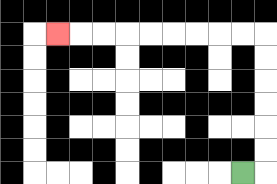{'start': '[10, 7]', 'end': '[2, 1]', 'path_directions': 'R,U,U,U,U,U,U,L,L,L,L,L,L,L,L,L', 'path_coordinates': '[[10, 7], [11, 7], [11, 6], [11, 5], [11, 4], [11, 3], [11, 2], [11, 1], [10, 1], [9, 1], [8, 1], [7, 1], [6, 1], [5, 1], [4, 1], [3, 1], [2, 1]]'}